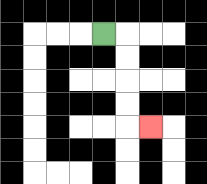{'start': '[4, 1]', 'end': '[6, 5]', 'path_directions': 'R,D,D,D,D,R', 'path_coordinates': '[[4, 1], [5, 1], [5, 2], [5, 3], [5, 4], [5, 5], [6, 5]]'}